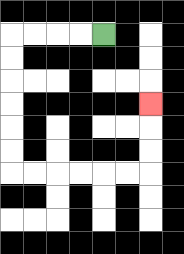{'start': '[4, 1]', 'end': '[6, 4]', 'path_directions': 'L,L,L,L,D,D,D,D,D,D,R,R,R,R,R,R,U,U,U', 'path_coordinates': '[[4, 1], [3, 1], [2, 1], [1, 1], [0, 1], [0, 2], [0, 3], [0, 4], [0, 5], [0, 6], [0, 7], [1, 7], [2, 7], [3, 7], [4, 7], [5, 7], [6, 7], [6, 6], [6, 5], [6, 4]]'}